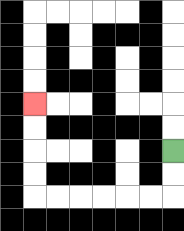{'start': '[7, 6]', 'end': '[1, 4]', 'path_directions': 'D,D,L,L,L,L,L,L,U,U,U,U', 'path_coordinates': '[[7, 6], [7, 7], [7, 8], [6, 8], [5, 8], [4, 8], [3, 8], [2, 8], [1, 8], [1, 7], [1, 6], [1, 5], [1, 4]]'}